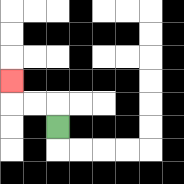{'start': '[2, 5]', 'end': '[0, 3]', 'path_directions': 'U,L,L,U', 'path_coordinates': '[[2, 5], [2, 4], [1, 4], [0, 4], [0, 3]]'}